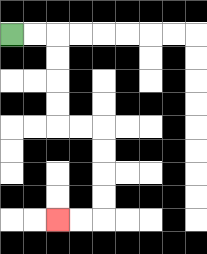{'start': '[0, 1]', 'end': '[2, 9]', 'path_directions': 'R,R,D,D,D,D,R,R,D,D,D,D,L,L', 'path_coordinates': '[[0, 1], [1, 1], [2, 1], [2, 2], [2, 3], [2, 4], [2, 5], [3, 5], [4, 5], [4, 6], [4, 7], [4, 8], [4, 9], [3, 9], [2, 9]]'}